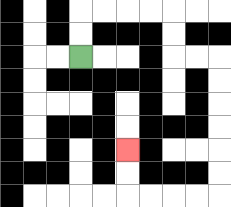{'start': '[3, 2]', 'end': '[5, 6]', 'path_directions': 'U,U,R,R,R,R,D,D,R,R,D,D,D,D,D,D,L,L,L,L,U,U', 'path_coordinates': '[[3, 2], [3, 1], [3, 0], [4, 0], [5, 0], [6, 0], [7, 0], [7, 1], [7, 2], [8, 2], [9, 2], [9, 3], [9, 4], [9, 5], [9, 6], [9, 7], [9, 8], [8, 8], [7, 8], [6, 8], [5, 8], [5, 7], [5, 6]]'}